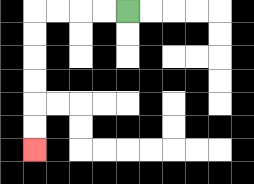{'start': '[5, 0]', 'end': '[1, 6]', 'path_directions': 'L,L,L,L,D,D,D,D,D,D', 'path_coordinates': '[[5, 0], [4, 0], [3, 0], [2, 0], [1, 0], [1, 1], [1, 2], [1, 3], [1, 4], [1, 5], [1, 6]]'}